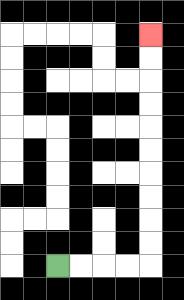{'start': '[2, 11]', 'end': '[6, 1]', 'path_directions': 'R,R,R,R,U,U,U,U,U,U,U,U,U,U', 'path_coordinates': '[[2, 11], [3, 11], [4, 11], [5, 11], [6, 11], [6, 10], [6, 9], [6, 8], [6, 7], [6, 6], [6, 5], [6, 4], [6, 3], [6, 2], [6, 1]]'}